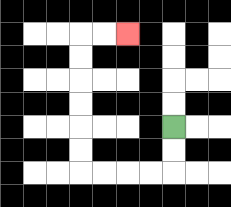{'start': '[7, 5]', 'end': '[5, 1]', 'path_directions': 'D,D,L,L,L,L,U,U,U,U,U,U,R,R', 'path_coordinates': '[[7, 5], [7, 6], [7, 7], [6, 7], [5, 7], [4, 7], [3, 7], [3, 6], [3, 5], [3, 4], [3, 3], [3, 2], [3, 1], [4, 1], [5, 1]]'}